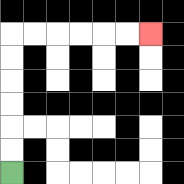{'start': '[0, 7]', 'end': '[6, 1]', 'path_directions': 'U,U,U,U,U,U,R,R,R,R,R,R', 'path_coordinates': '[[0, 7], [0, 6], [0, 5], [0, 4], [0, 3], [0, 2], [0, 1], [1, 1], [2, 1], [3, 1], [4, 1], [5, 1], [6, 1]]'}